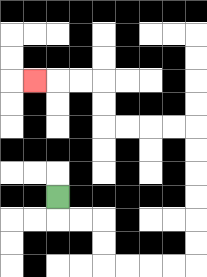{'start': '[2, 8]', 'end': '[1, 3]', 'path_directions': 'D,R,R,D,D,R,R,R,R,U,U,U,U,U,U,L,L,L,L,U,U,L,L,L', 'path_coordinates': '[[2, 8], [2, 9], [3, 9], [4, 9], [4, 10], [4, 11], [5, 11], [6, 11], [7, 11], [8, 11], [8, 10], [8, 9], [8, 8], [8, 7], [8, 6], [8, 5], [7, 5], [6, 5], [5, 5], [4, 5], [4, 4], [4, 3], [3, 3], [2, 3], [1, 3]]'}